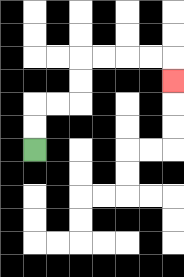{'start': '[1, 6]', 'end': '[7, 3]', 'path_directions': 'U,U,R,R,U,U,R,R,R,R,D', 'path_coordinates': '[[1, 6], [1, 5], [1, 4], [2, 4], [3, 4], [3, 3], [3, 2], [4, 2], [5, 2], [6, 2], [7, 2], [7, 3]]'}